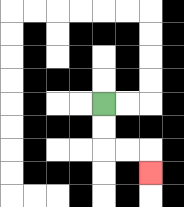{'start': '[4, 4]', 'end': '[6, 7]', 'path_directions': 'D,D,R,R,D', 'path_coordinates': '[[4, 4], [4, 5], [4, 6], [5, 6], [6, 6], [6, 7]]'}